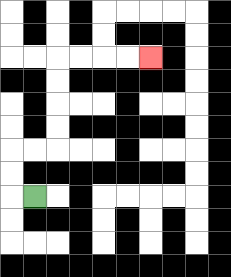{'start': '[1, 8]', 'end': '[6, 2]', 'path_directions': 'L,U,U,R,R,U,U,U,U,R,R,R,R', 'path_coordinates': '[[1, 8], [0, 8], [0, 7], [0, 6], [1, 6], [2, 6], [2, 5], [2, 4], [2, 3], [2, 2], [3, 2], [4, 2], [5, 2], [6, 2]]'}